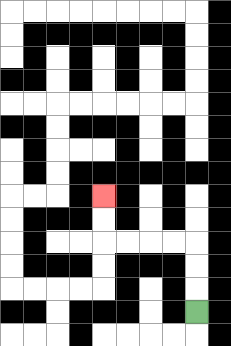{'start': '[8, 13]', 'end': '[4, 8]', 'path_directions': 'U,U,U,L,L,L,L,U,U', 'path_coordinates': '[[8, 13], [8, 12], [8, 11], [8, 10], [7, 10], [6, 10], [5, 10], [4, 10], [4, 9], [4, 8]]'}